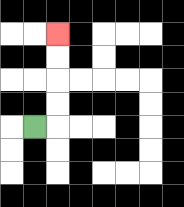{'start': '[1, 5]', 'end': '[2, 1]', 'path_directions': 'R,U,U,U,U', 'path_coordinates': '[[1, 5], [2, 5], [2, 4], [2, 3], [2, 2], [2, 1]]'}